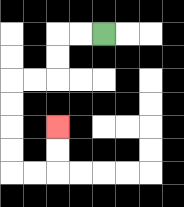{'start': '[4, 1]', 'end': '[2, 5]', 'path_directions': 'L,L,D,D,L,L,D,D,D,D,R,R,U,U', 'path_coordinates': '[[4, 1], [3, 1], [2, 1], [2, 2], [2, 3], [1, 3], [0, 3], [0, 4], [0, 5], [0, 6], [0, 7], [1, 7], [2, 7], [2, 6], [2, 5]]'}